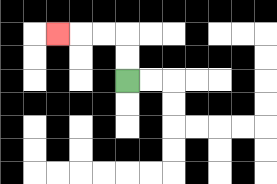{'start': '[5, 3]', 'end': '[2, 1]', 'path_directions': 'U,U,L,L,L', 'path_coordinates': '[[5, 3], [5, 2], [5, 1], [4, 1], [3, 1], [2, 1]]'}